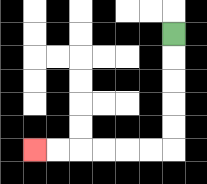{'start': '[7, 1]', 'end': '[1, 6]', 'path_directions': 'D,D,D,D,D,L,L,L,L,L,L', 'path_coordinates': '[[7, 1], [7, 2], [7, 3], [7, 4], [7, 5], [7, 6], [6, 6], [5, 6], [4, 6], [3, 6], [2, 6], [1, 6]]'}